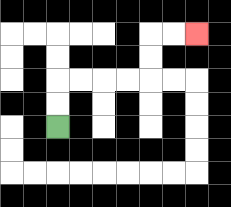{'start': '[2, 5]', 'end': '[8, 1]', 'path_directions': 'U,U,R,R,R,R,U,U,R,R', 'path_coordinates': '[[2, 5], [2, 4], [2, 3], [3, 3], [4, 3], [5, 3], [6, 3], [6, 2], [6, 1], [7, 1], [8, 1]]'}